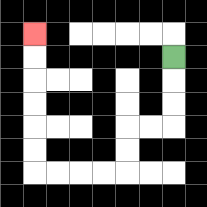{'start': '[7, 2]', 'end': '[1, 1]', 'path_directions': 'D,D,D,L,L,D,D,L,L,L,L,U,U,U,U,U,U', 'path_coordinates': '[[7, 2], [7, 3], [7, 4], [7, 5], [6, 5], [5, 5], [5, 6], [5, 7], [4, 7], [3, 7], [2, 7], [1, 7], [1, 6], [1, 5], [1, 4], [1, 3], [1, 2], [1, 1]]'}